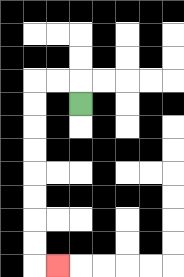{'start': '[3, 4]', 'end': '[2, 11]', 'path_directions': 'U,L,L,D,D,D,D,D,D,D,D,R', 'path_coordinates': '[[3, 4], [3, 3], [2, 3], [1, 3], [1, 4], [1, 5], [1, 6], [1, 7], [1, 8], [1, 9], [1, 10], [1, 11], [2, 11]]'}